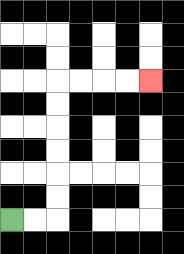{'start': '[0, 9]', 'end': '[6, 3]', 'path_directions': 'R,R,U,U,U,U,U,U,R,R,R,R', 'path_coordinates': '[[0, 9], [1, 9], [2, 9], [2, 8], [2, 7], [2, 6], [2, 5], [2, 4], [2, 3], [3, 3], [4, 3], [5, 3], [6, 3]]'}